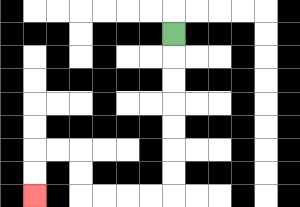{'start': '[7, 1]', 'end': '[1, 8]', 'path_directions': 'D,D,D,D,D,D,D,L,L,L,L,U,U,L,L,D,D', 'path_coordinates': '[[7, 1], [7, 2], [7, 3], [7, 4], [7, 5], [7, 6], [7, 7], [7, 8], [6, 8], [5, 8], [4, 8], [3, 8], [3, 7], [3, 6], [2, 6], [1, 6], [1, 7], [1, 8]]'}